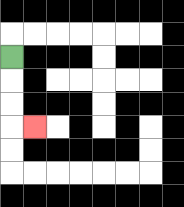{'start': '[0, 2]', 'end': '[1, 5]', 'path_directions': 'D,D,D,R', 'path_coordinates': '[[0, 2], [0, 3], [0, 4], [0, 5], [1, 5]]'}